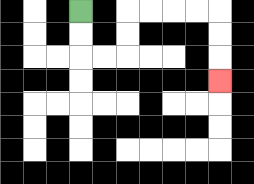{'start': '[3, 0]', 'end': '[9, 3]', 'path_directions': 'D,D,R,R,U,U,R,R,R,R,D,D,D', 'path_coordinates': '[[3, 0], [3, 1], [3, 2], [4, 2], [5, 2], [5, 1], [5, 0], [6, 0], [7, 0], [8, 0], [9, 0], [9, 1], [9, 2], [9, 3]]'}